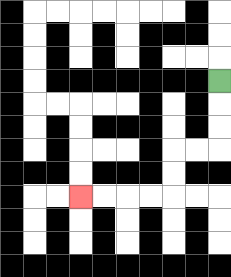{'start': '[9, 3]', 'end': '[3, 8]', 'path_directions': 'D,D,D,L,L,D,D,L,L,L,L', 'path_coordinates': '[[9, 3], [9, 4], [9, 5], [9, 6], [8, 6], [7, 6], [7, 7], [7, 8], [6, 8], [5, 8], [4, 8], [3, 8]]'}